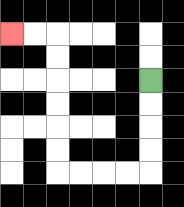{'start': '[6, 3]', 'end': '[0, 1]', 'path_directions': 'D,D,D,D,L,L,L,L,U,U,U,U,U,U,L,L', 'path_coordinates': '[[6, 3], [6, 4], [6, 5], [6, 6], [6, 7], [5, 7], [4, 7], [3, 7], [2, 7], [2, 6], [2, 5], [2, 4], [2, 3], [2, 2], [2, 1], [1, 1], [0, 1]]'}